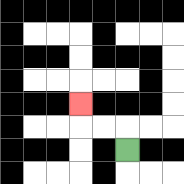{'start': '[5, 6]', 'end': '[3, 4]', 'path_directions': 'U,L,L,U', 'path_coordinates': '[[5, 6], [5, 5], [4, 5], [3, 5], [3, 4]]'}